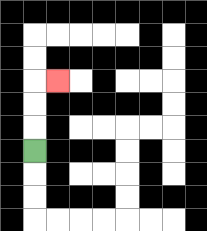{'start': '[1, 6]', 'end': '[2, 3]', 'path_directions': 'U,U,U,R', 'path_coordinates': '[[1, 6], [1, 5], [1, 4], [1, 3], [2, 3]]'}